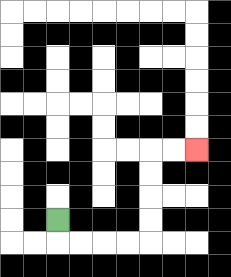{'start': '[2, 9]', 'end': '[8, 6]', 'path_directions': 'D,R,R,R,R,U,U,U,U,R,R', 'path_coordinates': '[[2, 9], [2, 10], [3, 10], [4, 10], [5, 10], [6, 10], [6, 9], [6, 8], [6, 7], [6, 6], [7, 6], [8, 6]]'}